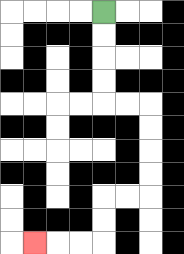{'start': '[4, 0]', 'end': '[1, 10]', 'path_directions': 'D,D,D,D,R,R,D,D,D,D,L,L,D,D,L,L,L', 'path_coordinates': '[[4, 0], [4, 1], [4, 2], [4, 3], [4, 4], [5, 4], [6, 4], [6, 5], [6, 6], [6, 7], [6, 8], [5, 8], [4, 8], [4, 9], [4, 10], [3, 10], [2, 10], [1, 10]]'}